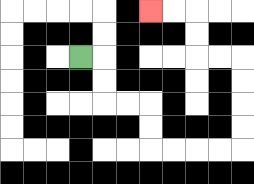{'start': '[3, 2]', 'end': '[6, 0]', 'path_directions': 'R,D,D,R,R,D,D,R,R,R,R,U,U,U,U,L,L,U,U,L,L', 'path_coordinates': '[[3, 2], [4, 2], [4, 3], [4, 4], [5, 4], [6, 4], [6, 5], [6, 6], [7, 6], [8, 6], [9, 6], [10, 6], [10, 5], [10, 4], [10, 3], [10, 2], [9, 2], [8, 2], [8, 1], [8, 0], [7, 0], [6, 0]]'}